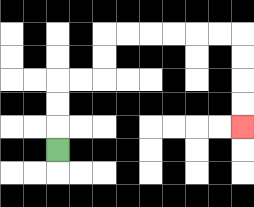{'start': '[2, 6]', 'end': '[10, 5]', 'path_directions': 'U,U,U,R,R,U,U,R,R,R,R,R,R,D,D,D,D', 'path_coordinates': '[[2, 6], [2, 5], [2, 4], [2, 3], [3, 3], [4, 3], [4, 2], [4, 1], [5, 1], [6, 1], [7, 1], [8, 1], [9, 1], [10, 1], [10, 2], [10, 3], [10, 4], [10, 5]]'}